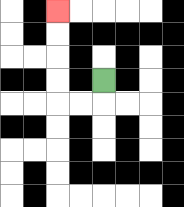{'start': '[4, 3]', 'end': '[2, 0]', 'path_directions': 'D,L,L,U,U,U,U', 'path_coordinates': '[[4, 3], [4, 4], [3, 4], [2, 4], [2, 3], [2, 2], [2, 1], [2, 0]]'}